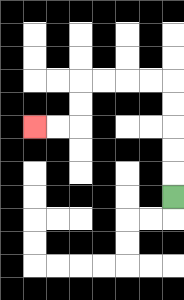{'start': '[7, 8]', 'end': '[1, 5]', 'path_directions': 'U,U,U,U,U,L,L,L,L,D,D,L,L', 'path_coordinates': '[[7, 8], [7, 7], [7, 6], [7, 5], [7, 4], [7, 3], [6, 3], [5, 3], [4, 3], [3, 3], [3, 4], [3, 5], [2, 5], [1, 5]]'}